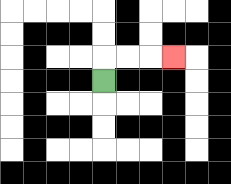{'start': '[4, 3]', 'end': '[7, 2]', 'path_directions': 'U,R,R,R', 'path_coordinates': '[[4, 3], [4, 2], [5, 2], [6, 2], [7, 2]]'}